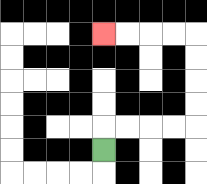{'start': '[4, 6]', 'end': '[4, 1]', 'path_directions': 'U,R,R,R,R,U,U,U,U,L,L,L,L', 'path_coordinates': '[[4, 6], [4, 5], [5, 5], [6, 5], [7, 5], [8, 5], [8, 4], [8, 3], [8, 2], [8, 1], [7, 1], [6, 1], [5, 1], [4, 1]]'}